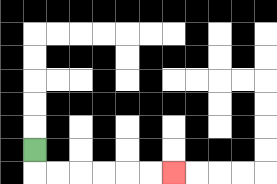{'start': '[1, 6]', 'end': '[7, 7]', 'path_directions': 'D,R,R,R,R,R,R', 'path_coordinates': '[[1, 6], [1, 7], [2, 7], [3, 7], [4, 7], [5, 7], [6, 7], [7, 7]]'}